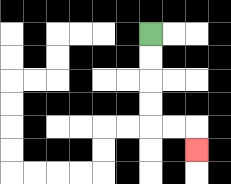{'start': '[6, 1]', 'end': '[8, 6]', 'path_directions': 'D,D,D,D,R,R,D', 'path_coordinates': '[[6, 1], [6, 2], [6, 3], [6, 4], [6, 5], [7, 5], [8, 5], [8, 6]]'}